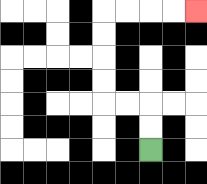{'start': '[6, 6]', 'end': '[8, 0]', 'path_directions': 'U,U,L,L,U,U,U,U,R,R,R,R', 'path_coordinates': '[[6, 6], [6, 5], [6, 4], [5, 4], [4, 4], [4, 3], [4, 2], [4, 1], [4, 0], [5, 0], [6, 0], [7, 0], [8, 0]]'}